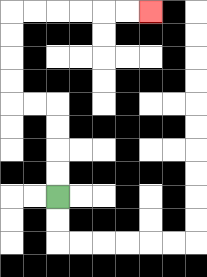{'start': '[2, 8]', 'end': '[6, 0]', 'path_directions': 'U,U,U,U,L,L,U,U,U,U,R,R,R,R,R,R', 'path_coordinates': '[[2, 8], [2, 7], [2, 6], [2, 5], [2, 4], [1, 4], [0, 4], [0, 3], [0, 2], [0, 1], [0, 0], [1, 0], [2, 0], [3, 0], [4, 0], [5, 0], [6, 0]]'}